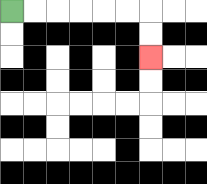{'start': '[0, 0]', 'end': '[6, 2]', 'path_directions': 'R,R,R,R,R,R,D,D', 'path_coordinates': '[[0, 0], [1, 0], [2, 0], [3, 0], [4, 0], [5, 0], [6, 0], [6, 1], [6, 2]]'}